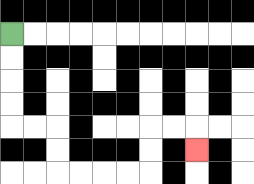{'start': '[0, 1]', 'end': '[8, 6]', 'path_directions': 'D,D,D,D,R,R,D,D,R,R,R,R,U,U,R,R,D', 'path_coordinates': '[[0, 1], [0, 2], [0, 3], [0, 4], [0, 5], [1, 5], [2, 5], [2, 6], [2, 7], [3, 7], [4, 7], [5, 7], [6, 7], [6, 6], [6, 5], [7, 5], [8, 5], [8, 6]]'}